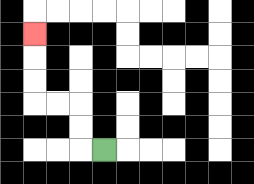{'start': '[4, 6]', 'end': '[1, 1]', 'path_directions': 'L,U,U,L,L,U,U,U', 'path_coordinates': '[[4, 6], [3, 6], [3, 5], [3, 4], [2, 4], [1, 4], [1, 3], [1, 2], [1, 1]]'}